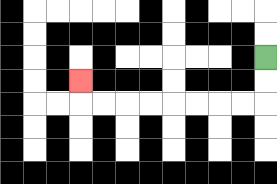{'start': '[11, 2]', 'end': '[3, 3]', 'path_directions': 'D,D,L,L,L,L,L,L,L,L,U', 'path_coordinates': '[[11, 2], [11, 3], [11, 4], [10, 4], [9, 4], [8, 4], [7, 4], [6, 4], [5, 4], [4, 4], [3, 4], [3, 3]]'}